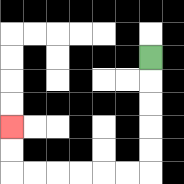{'start': '[6, 2]', 'end': '[0, 5]', 'path_directions': 'D,D,D,D,D,L,L,L,L,L,L,U,U', 'path_coordinates': '[[6, 2], [6, 3], [6, 4], [6, 5], [6, 6], [6, 7], [5, 7], [4, 7], [3, 7], [2, 7], [1, 7], [0, 7], [0, 6], [0, 5]]'}